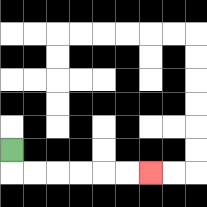{'start': '[0, 6]', 'end': '[6, 7]', 'path_directions': 'D,R,R,R,R,R,R', 'path_coordinates': '[[0, 6], [0, 7], [1, 7], [2, 7], [3, 7], [4, 7], [5, 7], [6, 7]]'}